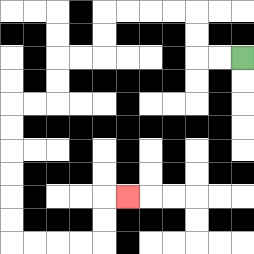{'start': '[10, 2]', 'end': '[5, 8]', 'path_directions': 'L,L,U,U,L,L,L,L,D,D,L,L,D,D,L,L,D,D,D,D,D,D,R,R,R,R,U,U,R', 'path_coordinates': '[[10, 2], [9, 2], [8, 2], [8, 1], [8, 0], [7, 0], [6, 0], [5, 0], [4, 0], [4, 1], [4, 2], [3, 2], [2, 2], [2, 3], [2, 4], [1, 4], [0, 4], [0, 5], [0, 6], [0, 7], [0, 8], [0, 9], [0, 10], [1, 10], [2, 10], [3, 10], [4, 10], [4, 9], [4, 8], [5, 8]]'}